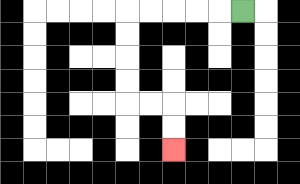{'start': '[10, 0]', 'end': '[7, 6]', 'path_directions': 'L,L,L,L,L,D,D,D,D,R,R,D,D', 'path_coordinates': '[[10, 0], [9, 0], [8, 0], [7, 0], [6, 0], [5, 0], [5, 1], [5, 2], [5, 3], [5, 4], [6, 4], [7, 4], [7, 5], [7, 6]]'}